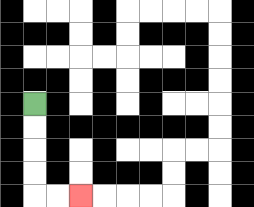{'start': '[1, 4]', 'end': '[3, 8]', 'path_directions': 'D,D,D,D,R,R', 'path_coordinates': '[[1, 4], [1, 5], [1, 6], [1, 7], [1, 8], [2, 8], [3, 8]]'}